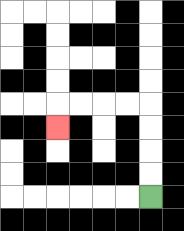{'start': '[6, 8]', 'end': '[2, 5]', 'path_directions': 'U,U,U,U,L,L,L,L,D', 'path_coordinates': '[[6, 8], [6, 7], [6, 6], [6, 5], [6, 4], [5, 4], [4, 4], [3, 4], [2, 4], [2, 5]]'}